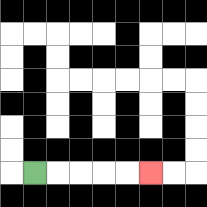{'start': '[1, 7]', 'end': '[6, 7]', 'path_directions': 'R,R,R,R,R', 'path_coordinates': '[[1, 7], [2, 7], [3, 7], [4, 7], [5, 7], [6, 7]]'}